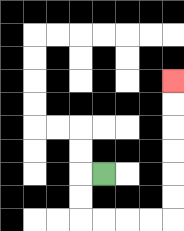{'start': '[4, 7]', 'end': '[7, 3]', 'path_directions': 'L,D,D,R,R,R,R,U,U,U,U,U,U', 'path_coordinates': '[[4, 7], [3, 7], [3, 8], [3, 9], [4, 9], [5, 9], [6, 9], [7, 9], [7, 8], [7, 7], [7, 6], [7, 5], [7, 4], [7, 3]]'}